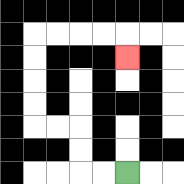{'start': '[5, 7]', 'end': '[5, 2]', 'path_directions': 'L,L,U,U,L,L,U,U,U,U,R,R,R,R,D', 'path_coordinates': '[[5, 7], [4, 7], [3, 7], [3, 6], [3, 5], [2, 5], [1, 5], [1, 4], [1, 3], [1, 2], [1, 1], [2, 1], [3, 1], [4, 1], [5, 1], [5, 2]]'}